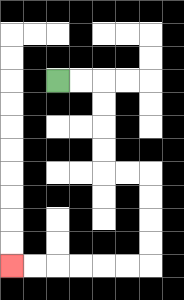{'start': '[2, 3]', 'end': '[0, 11]', 'path_directions': 'R,R,D,D,D,D,R,R,D,D,D,D,L,L,L,L,L,L', 'path_coordinates': '[[2, 3], [3, 3], [4, 3], [4, 4], [4, 5], [4, 6], [4, 7], [5, 7], [6, 7], [6, 8], [6, 9], [6, 10], [6, 11], [5, 11], [4, 11], [3, 11], [2, 11], [1, 11], [0, 11]]'}